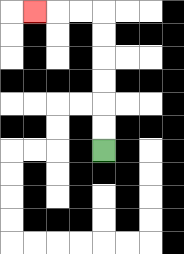{'start': '[4, 6]', 'end': '[1, 0]', 'path_directions': 'U,U,U,U,U,U,L,L,L', 'path_coordinates': '[[4, 6], [4, 5], [4, 4], [4, 3], [4, 2], [4, 1], [4, 0], [3, 0], [2, 0], [1, 0]]'}